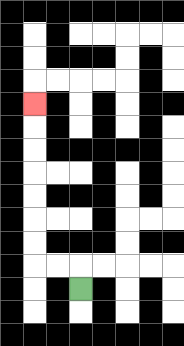{'start': '[3, 12]', 'end': '[1, 4]', 'path_directions': 'U,L,L,U,U,U,U,U,U,U', 'path_coordinates': '[[3, 12], [3, 11], [2, 11], [1, 11], [1, 10], [1, 9], [1, 8], [1, 7], [1, 6], [1, 5], [1, 4]]'}